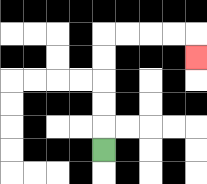{'start': '[4, 6]', 'end': '[8, 2]', 'path_directions': 'U,U,U,U,U,R,R,R,R,D', 'path_coordinates': '[[4, 6], [4, 5], [4, 4], [4, 3], [4, 2], [4, 1], [5, 1], [6, 1], [7, 1], [8, 1], [8, 2]]'}